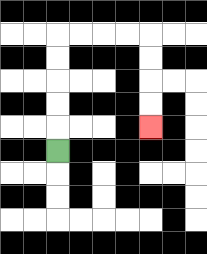{'start': '[2, 6]', 'end': '[6, 5]', 'path_directions': 'U,U,U,U,U,R,R,R,R,D,D,D,D', 'path_coordinates': '[[2, 6], [2, 5], [2, 4], [2, 3], [2, 2], [2, 1], [3, 1], [4, 1], [5, 1], [6, 1], [6, 2], [6, 3], [6, 4], [6, 5]]'}